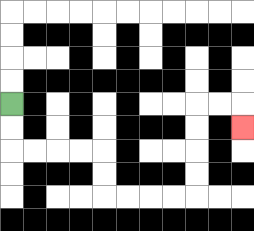{'start': '[0, 4]', 'end': '[10, 5]', 'path_directions': 'D,D,R,R,R,R,D,D,R,R,R,R,U,U,U,U,R,R,D', 'path_coordinates': '[[0, 4], [0, 5], [0, 6], [1, 6], [2, 6], [3, 6], [4, 6], [4, 7], [4, 8], [5, 8], [6, 8], [7, 8], [8, 8], [8, 7], [8, 6], [8, 5], [8, 4], [9, 4], [10, 4], [10, 5]]'}